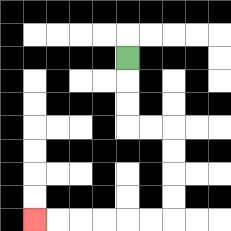{'start': '[5, 2]', 'end': '[1, 9]', 'path_directions': 'D,D,D,R,R,D,D,D,D,L,L,L,L,L,L', 'path_coordinates': '[[5, 2], [5, 3], [5, 4], [5, 5], [6, 5], [7, 5], [7, 6], [7, 7], [7, 8], [7, 9], [6, 9], [5, 9], [4, 9], [3, 9], [2, 9], [1, 9]]'}